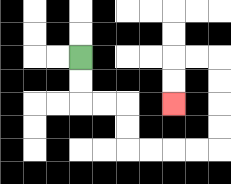{'start': '[3, 2]', 'end': '[7, 4]', 'path_directions': 'D,D,R,R,D,D,R,R,R,R,U,U,U,U,L,L,D,D', 'path_coordinates': '[[3, 2], [3, 3], [3, 4], [4, 4], [5, 4], [5, 5], [5, 6], [6, 6], [7, 6], [8, 6], [9, 6], [9, 5], [9, 4], [9, 3], [9, 2], [8, 2], [7, 2], [7, 3], [7, 4]]'}